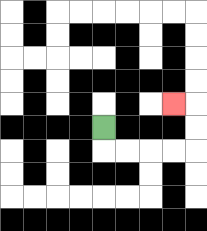{'start': '[4, 5]', 'end': '[7, 4]', 'path_directions': 'D,R,R,R,R,U,U,L', 'path_coordinates': '[[4, 5], [4, 6], [5, 6], [6, 6], [7, 6], [8, 6], [8, 5], [8, 4], [7, 4]]'}